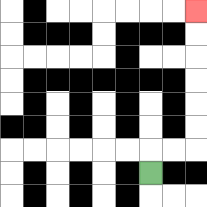{'start': '[6, 7]', 'end': '[8, 0]', 'path_directions': 'U,R,R,U,U,U,U,U,U', 'path_coordinates': '[[6, 7], [6, 6], [7, 6], [8, 6], [8, 5], [8, 4], [8, 3], [8, 2], [8, 1], [8, 0]]'}